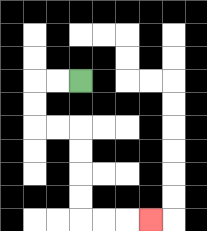{'start': '[3, 3]', 'end': '[6, 9]', 'path_directions': 'L,L,D,D,R,R,D,D,D,D,R,R,R', 'path_coordinates': '[[3, 3], [2, 3], [1, 3], [1, 4], [1, 5], [2, 5], [3, 5], [3, 6], [3, 7], [3, 8], [3, 9], [4, 9], [5, 9], [6, 9]]'}